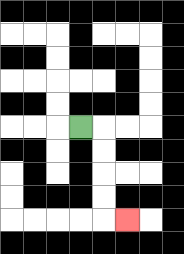{'start': '[3, 5]', 'end': '[5, 9]', 'path_directions': 'R,D,D,D,D,R', 'path_coordinates': '[[3, 5], [4, 5], [4, 6], [4, 7], [4, 8], [4, 9], [5, 9]]'}